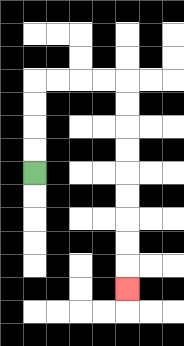{'start': '[1, 7]', 'end': '[5, 12]', 'path_directions': 'U,U,U,U,R,R,R,R,D,D,D,D,D,D,D,D,D', 'path_coordinates': '[[1, 7], [1, 6], [1, 5], [1, 4], [1, 3], [2, 3], [3, 3], [4, 3], [5, 3], [5, 4], [5, 5], [5, 6], [5, 7], [5, 8], [5, 9], [5, 10], [5, 11], [5, 12]]'}